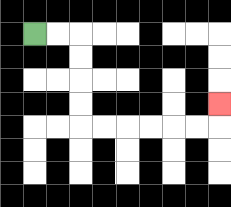{'start': '[1, 1]', 'end': '[9, 4]', 'path_directions': 'R,R,D,D,D,D,R,R,R,R,R,R,U', 'path_coordinates': '[[1, 1], [2, 1], [3, 1], [3, 2], [3, 3], [3, 4], [3, 5], [4, 5], [5, 5], [6, 5], [7, 5], [8, 5], [9, 5], [9, 4]]'}